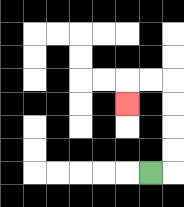{'start': '[6, 7]', 'end': '[5, 4]', 'path_directions': 'R,U,U,U,U,L,L,D', 'path_coordinates': '[[6, 7], [7, 7], [7, 6], [7, 5], [7, 4], [7, 3], [6, 3], [5, 3], [5, 4]]'}